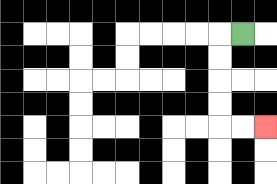{'start': '[10, 1]', 'end': '[11, 5]', 'path_directions': 'L,D,D,D,D,R,R', 'path_coordinates': '[[10, 1], [9, 1], [9, 2], [9, 3], [9, 4], [9, 5], [10, 5], [11, 5]]'}